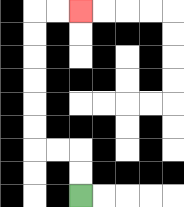{'start': '[3, 8]', 'end': '[3, 0]', 'path_directions': 'U,U,L,L,U,U,U,U,U,U,R,R', 'path_coordinates': '[[3, 8], [3, 7], [3, 6], [2, 6], [1, 6], [1, 5], [1, 4], [1, 3], [1, 2], [1, 1], [1, 0], [2, 0], [3, 0]]'}